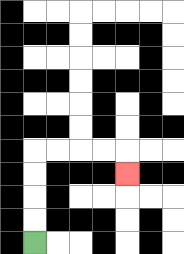{'start': '[1, 10]', 'end': '[5, 7]', 'path_directions': 'U,U,U,U,R,R,R,R,D', 'path_coordinates': '[[1, 10], [1, 9], [1, 8], [1, 7], [1, 6], [2, 6], [3, 6], [4, 6], [5, 6], [5, 7]]'}